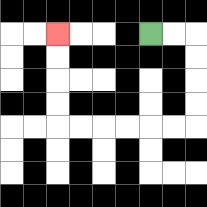{'start': '[6, 1]', 'end': '[2, 1]', 'path_directions': 'R,R,D,D,D,D,L,L,L,L,L,L,U,U,U,U', 'path_coordinates': '[[6, 1], [7, 1], [8, 1], [8, 2], [8, 3], [8, 4], [8, 5], [7, 5], [6, 5], [5, 5], [4, 5], [3, 5], [2, 5], [2, 4], [2, 3], [2, 2], [2, 1]]'}